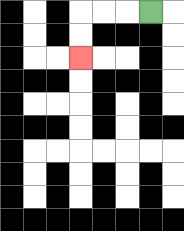{'start': '[6, 0]', 'end': '[3, 2]', 'path_directions': 'L,L,L,D,D', 'path_coordinates': '[[6, 0], [5, 0], [4, 0], [3, 0], [3, 1], [3, 2]]'}